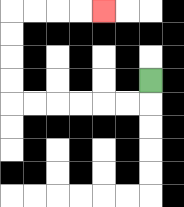{'start': '[6, 3]', 'end': '[4, 0]', 'path_directions': 'D,L,L,L,L,L,L,U,U,U,U,R,R,R,R', 'path_coordinates': '[[6, 3], [6, 4], [5, 4], [4, 4], [3, 4], [2, 4], [1, 4], [0, 4], [0, 3], [0, 2], [0, 1], [0, 0], [1, 0], [2, 0], [3, 0], [4, 0]]'}